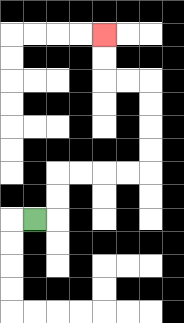{'start': '[1, 9]', 'end': '[4, 1]', 'path_directions': 'R,U,U,R,R,R,R,U,U,U,U,L,L,U,U', 'path_coordinates': '[[1, 9], [2, 9], [2, 8], [2, 7], [3, 7], [4, 7], [5, 7], [6, 7], [6, 6], [6, 5], [6, 4], [6, 3], [5, 3], [4, 3], [4, 2], [4, 1]]'}